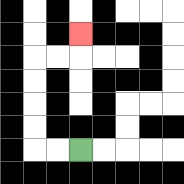{'start': '[3, 6]', 'end': '[3, 1]', 'path_directions': 'L,L,U,U,U,U,R,R,U', 'path_coordinates': '[[3, 6], [2, 6], [1, 6], [1, 5], [1, 4], [1, 3], [1, 2], [2, 2], [3, 2], [3, 1]]'}